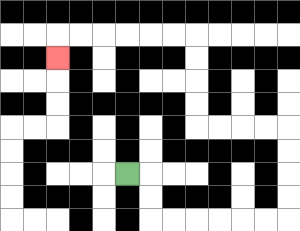{'start': '[5, 7]', 'end': '[2, 2]', 'path_directions': 'R,D,D,R,R,R,R,R,R,U,U,U,U,L,L,L,L,U,U,U,U,L,L,L,L,L,L,D', 'path_coordinates': '[[5, 7], [6, 7], [6, 8], [6, 9], [7, 9], [8, 9], [9, 9], [10, 9], [11, 9], [12, 9], [12, 8], [12, 7], [12, 6], [12, 5], [11, 5], [10, 5], [9, 5], [8, 5], [8, 4], [8, 3], [8, 2], [8, 1], [7, 1], [6, 1], [5, 1], [4, 1], [3, 1], [2, 1], [2, 2]]'}